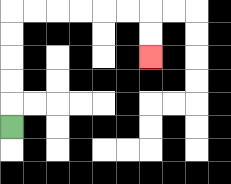{'start': '[0, 5]', 'end': '[6, 2]', 'path_directions': 'U,U,U,U,U,R,R,R,R,R,R,D,D', 'path_coordinates': '[[0, 5], [0, 4], [0, 3], [0, 2], [0, 1], [0, 0], [1, 0], [2, 0], [3, 0], [4, 0], [5, 0], [6, 0], [6, 1], [6, 2]]'}